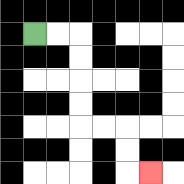{'start': '[1, 1]', 'end': '[6, 7]', 'path_directions': 'R,R,D,D,D,D,R,R,D,D,R', 'path_coordinates': '[[1, 1], [2, 1], [3, 1], [3, 2], [3, 3], [3, 4], [3, 5], [4, 5], [5, 5], [5, 6], [5, 7], [6, 7]]'}